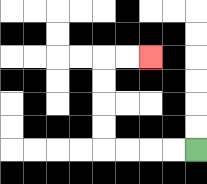{'start': '[8, 6]', 'end': '[6, 2]', 'path_directions': 'L,L,L,L,U,U,U,U,R,R', 'path_coordinates': '[[8, 6], [7, 6], [6, 6], [5, 6], [4, 6], [4, 5], [4, 4], [4, 3], [4, 2], [5, 2], [6, 2]]'}